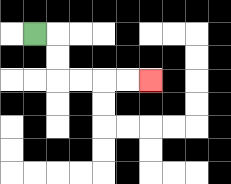{'start': '[1, 1]', 'end': '[6, 3]', 'path_directions': 'R,D,D,R,R,R,R', 'path_coordinates': '[[1, 1], [2, 1], [2, 2], [2, 3], [3, 3], [4, 3], [5, 3], [6, 3]]'}